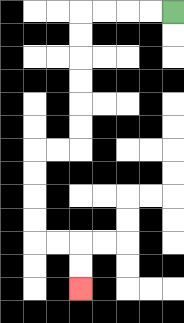{'start': '[7, 0]', 'end': '[3, 12]', 'path_directions': 'L,L,L,L,D,D,D,D,D,D,L,L,D,D,D,D,R,R,D,D', 'path_coordinates': '[[7, 0], [6, 0], [5, 0], [4, 0], [3, 0], [3, 1], [3, 2], [3, 3], [3, 4], [3, 5], [3, 6], [2, 6], [1, 6], [1, 7], [1, 8], [1, 9], [1, 10], [2, 10], [3, 10], [3, 11], [3, 12]]'}